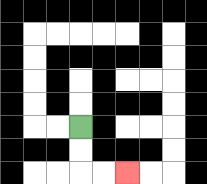{'start': '[3, 5]', 'end': '[5, 7]', 'path_directions': 'D,D,R,R', 'path_coordinates': '[[3, 5], [3, 6], [3, 7], [4, 7], [5, 7]]'}